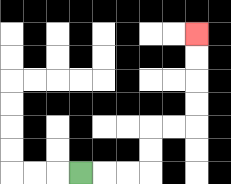{'start': '[3, 7]', 'end': '[8, 1]', 'path_directions': 'R,R,R,U,U,R,R,U,U,U,U', 'path_coordinates': '[[3, 7], [4, 7], [5, 7], [6, 7], [6, 6], [6, 5], [7, 5], [8, 5], [8, 4], [8, 3], [8, 2], [8, 1]]'}